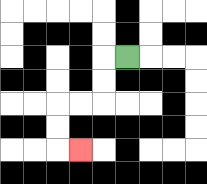{'start': '[5, 2]', 'end': '[3, 6]', 'path_directions': 'L,D,D,L,L,D,D,R', 'path_coordinates': '[[5, 2], [4, 2], [4, 3], [4, 4], [3, 4], [2, 4], [2, 5], [2, 6], [3, 6]]'}